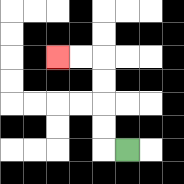{'start': '[5, 6]', 'end': '[2, 2]', 'path_directions': 'L,U,U,U,U,L,L', 'path_coordinates': '[[5, 6], [4, 6], [4, 5], [4, 4], [4, 3], [4, 2], [3, 2], [2, 2]]'}